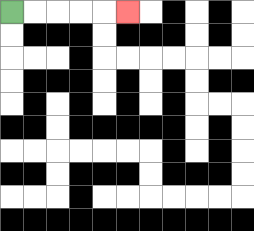{'start': '[0, 0]', 'end': '[5, 0]', 'path_directions': 'R,R,R,R,R', 'path_coordinates': '[[0, 0], [1, 0], [2, 0], [3, 0], [4, 0], [5, 0]]'}